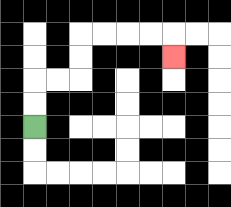{'start': '[1, 5]', 'end': '[7, 2]', 'path_directions': 'U,U,R,R,U,U,R,R,R,R,D', 'path_coordinates': '[[1, 5], [1, 4], [1, 3], [2, 3], [3, 3], [3, 2], [3, 1], [4, 1], [5, 1], [6, 1], [7, 1], [7, 2]]'}